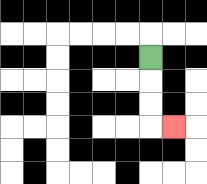{'start': '[6, 2]', 'end': '[7, 5]', 'path_directions': 'D,D,D,R', 'path_coordinates': '[[6, 2], [6, 3], [6, 4], [6, 5], [7, 5]]'}